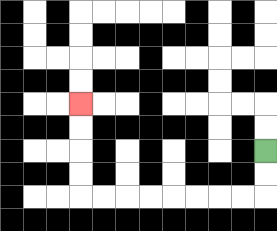{'start': '[11, 6]', 'end': '[3, 4]', 'path_directions': 'D,D,L,L,L,L,L,L,L,L,U,U,U,U', 'path_coordinates': '[[11, 6], [11, 7], [11, 8], [10, 8], [9, 8], [8, 8], [7, 8], [6, 8], [5, 8], [4, 8], [3, 8], [3, 7], [3, 6], [3, 5], [3, 4]]'}